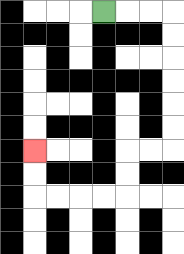{'start': '[4, 0]', 'end': '[1, 6]', 'path_directions': 'R,R,R,D,D,D,D,D,D,L,L,D,D,L,L,L,L,U,U', 'path_coordinates': '[[4, 0], [5, 0], [6, 0], [7, 0], [7, 1], [7, 2], [7, 3], [7, 4], [7, 5], [7, 6], [6, 6], [5, 6], [5, 7], [5, 8], [4, 8], [3, 8], [2, 8], [1, 8], [1, 7], [1, 6]]'}